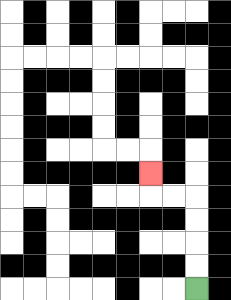{'start': '[8, 12]', 'end': '[6, 7]', 'path_directions': 'U,U,U,U,L,L,U', 'path_coordinates': '[[8, 12], [8, 11], [8, 10], [8, 9], [8, 8], [7, 8], [6, 8], [6, 7]]'}